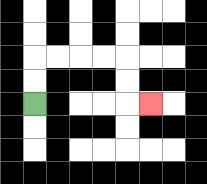{'start': '[1, 4]', 'end': '[6, 4]', 'path_directions': 'U,U,R,R,R,R,D,D,R', 'path_coordinates': '[[1, 4], [1, 3], [1, 2], [2, 2], [3, 2], [4, 2], [5, 2], [5, 3], [5, 4], [6, 4]]'}